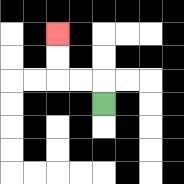{'start': '[4, 4]', 'end': '[2, 1]', 'path_directions': 'U,L,L,U,U', 'path_coordinates': '[[4, 4], [4, 3], [3, 3], [2, 3], [2, 2], [2, 1]]'}